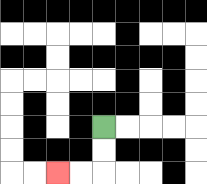{'start': '[4, 5]', 'end': '[2, 7]', 'path_directions': 'D,D,L,L', 'path_coordinates': '[[4, 5], [4, 6], [4, 7], [3, 7], [2, 7]]'}